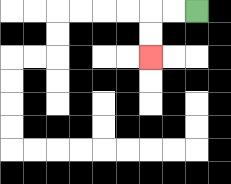{'start': '[8, 0]', 'end': '[6, 2]', 'path_directions': 'L,L,D,D', 'path_coordinates': '[[8, 0], [7, 0], [6, 0], [6, 1], [6, 2]]'}